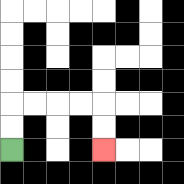{'start': '[0, 6]', 'end': '[4, 6]', 'path_directions': 'U,U,R,R,R,R,D,D', 'path_coordinates': '[[0, 6], [0, 5], [0, 4], [1, 4], [2, 4], [3, 4], [4, 4], [4, 5], [4, 6]]'}